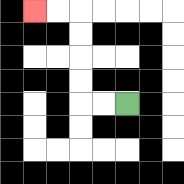{'start': '[5, 4]', 'end': '[1, 0]', 'path_directions': 'L,L,U,U,U,U,L,L', 'path_coordinates': '[[5, 4], [4, 4], [3, 4], [3, 3], [3, 2], [3, 1], [3, 0], [2, 0], [1, 0]]'}